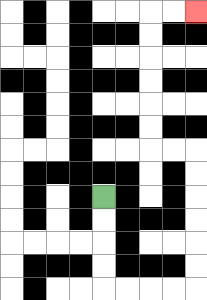{'start': '[4, 8]', 'end': '[8, 0]', 'path_directions': 'D,D,D,D,R,R,R,R,U,U,U,U,U,U,L,L,U,U,U,U,U,U,R,R', 'path_coordinates': '[[4, 8], [4, 9], [4, 10], [4, 11], [4, 12], [5, 12], [6, 12], [7, 12], [8, 12], [8, 11], [8, 10], [8, 9], [8, 8], [8, 7], [8, 6], [7, 6], [6, 6], [6, 5], [6, 4], [6, 3], [6, 2], [6, 1], [6, 0], [7, 0], [8, 0]]'}